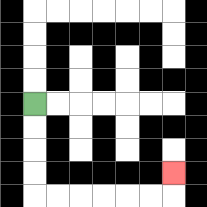{'start': '[1, 4]', 'end': '[7, 7]', 'path_directions': 'D,D,D,D,R,R,R,R,R,R,U', 'path_coordinates': '[[1, 4], [1, 5], [1, 6], [1, 7], [1, 8], [2, 8], [3, 8], [4, 8], [5, 8], [6, 8], [7, 8], [7, 7]]'}